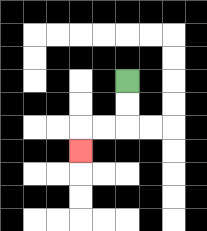{'start': '[5, 3]', 'end': '[3, 6]', 'path_directions': 'D,D,L,L,D', 'path_coordinates': '[[5, 3], [5, 4], [5, 5], [4, 5], [3, 5], [3, 6]]'}